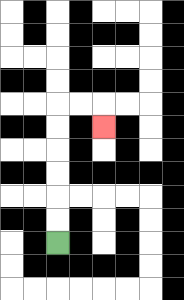{'start': '[2, 10]', 'end': '[4, 5]', 'path_directions': 'U,U,U,U,U,U,R,R,D', 'path_coordinates': '[[2, 10], [2, 9], [2, 8], [2, 7], [2, 6], [2, 5], [2, 4], [3, 4], [4, 4], [4, 5]]'}